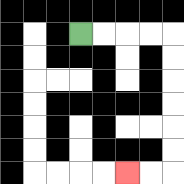{'start': '[3, 1]', 'end': '[5, 7]', 'path_directions': 'R,R,R,R,D,D,D,D,D,D,L,L', 'path_coordinates': '[[3, 1], [4, 1], [5, 1], [6, 1], [7, 1], [7, 2], [7, 3], [7, 4], [7, 5], [7, 6], [7, 7], [6, 7], [5, 7]]'}